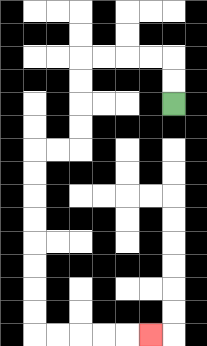{'start': '[7, 4]', 'end': '[6, 14]', 'path_directions': 'U,U,L,L,L,L,D,D,D,D,L,L,D,D,D,D,D,D,D,D,R,R,R,R,R', 'path_coordinates': '[[7, 4], [7, 3], [7, 2], [6, 2], [5, 2], [4, 2], [3, 2], [3, 3], [3, 4], [3, 5], [3, 6], [2, 6], [1, 6], [1, 7], [1, 8], [1, 9], [1, 10], [1, 11], [1, 12], [1, 13], [1, 14], [2, 14], [3, 14], [4, 14], [5, 14], [6, 14]]'}